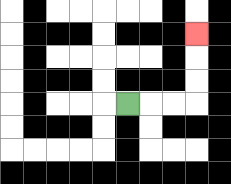{'start': '[5, 4]', 'end': '[8, 1]', 'path_directions': 'R,R,R,U,U,U', 'path_coordinates': '[[5, 4], [6, 4], [7, 4], [8, 4], [8, 3], [8, 2], [8, 1]]'}